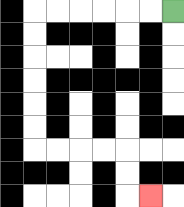{'start': '[7, 0]', 'end': '[6, 8]', 'path_directions': 'L,L,L,L,L,L,D,D,D,D,D,D,R,R,R,R,D,D,R', 'path_coordinates': '[[7, 0], [6, 0], [5, 0], [4, 0], [3, 0], [2, 0], [1, 0], [1, 1], [1, 2], [1, 3], [1, 4], [1, 5], [1, 6], [2, 6], [3, 6], [4, 6], [5, 6], [5, 7], [5, 8], [6, 8]]'}